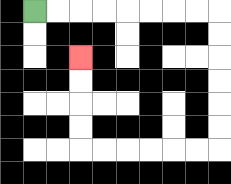{'start': '[1, 0]', 'end': '[3, 2]', 'path_directions': 'R,R,R,R,R,R,R,R,D,D,D,D,D,D,L,L,L,L,L,L,U,U,U,U', 'path_coordinates': '[[1, 0], [2, 0], [3, 0], [4, 0], [5, 0], [6, 0], [7, 0], [8, 0], [9, 0], [9, 1], [9, 2], [9, 3], [9, 4], [9, 5], [9, 6], [8, 6], [7, 6], [6, 6], [5, 6], [4, 6], [3, 6], [3, 5], [3, 4], [3, 3], [3, 2]]'}